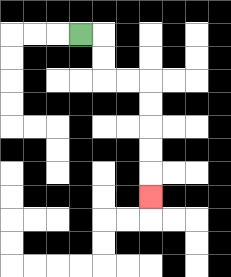{'start': '[3, 1]', 'end': '[6, 8]', 'path_directions': 'R,D,D,R,R,D,D,D,D,D', 'path_coordinates': '[[3, 1], [4, 1], [4, 2], [4, 3], [5, 3], [6, 3], [6, 4], [6, 5], [6, 6], [6, 7], [6, 8]]'}